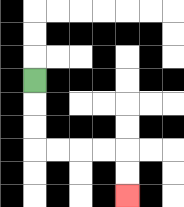{'start': '[1, 3]', 'end': '[5, 8]', 'path_directions': 'D,D,D,R,R,R,R,D,D', 'path_coordinates': '[[1, 3], [1, 4], [1, 5], [1, 6], [2, 6], [3, 6], [4, 6], [5, 6], [5, 7], [5, 8]]'}